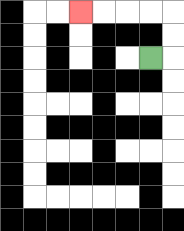{'start': '[6, 2]', 'end': '[3, 0]', 'path_directions': 'R,U,U,L,L,L,L', 'path_coordinates': '[[6, 2], [7, 2], [7, 1], [7, 0], [6, 0], [5, 0], [4, 0], [3, 0]]'}